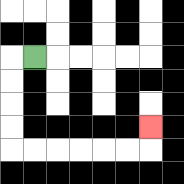{'start': '[1, 2]', 'end': '[6, 5]', 'path_directions': 'L,D,D,D,D,R,R,R,R,R,R,U', 'path_coordinates': '[[1, 2], [0, 2], [0, 3], [0, 4], [0, 5], [0, 6], [1, 6], [2, 6], [3, 6], [4, 6], [5, 6], [6, 6], [6, 5]]'}